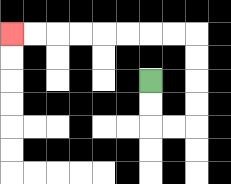{'start': '[6, 3]', 'end': '[0, 1]', 'path_directions': 'D,D,R,R,U,U,U,U,L,L,L,L,L,L,L,L', 'path_coordinates': '[[6, 3], [6, 4], [6, 5], [7, 5], [8, 5], [8, 4], [8, 3], [8, 2], [8, 1], [7, 1], [6, 1], [5, 1], [4, 1], [3, 1], [2, 1], [1, 1], [0, 1]]'}